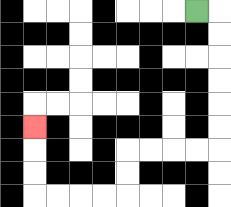{'start': '[8, 0]', 'end': '[1, 5]', 'path_directions': 'R,D,D,D,D,D,D,L,L,L,L,D,D,L,L,L,L,U,U,U', 'path_coordinates': '[[8, 0], [9, 0], [9, 1], [9, 2], [9, 3], [9, 4], [9, 5], [9, 6], [8, 6], [7, 6], [6, 6], [5, 6], [5, 7], [5, 8], [4, 8], [3, 8], [2, 8], [1, 8], [1, 7], [1, 6], [1, 5]]'}